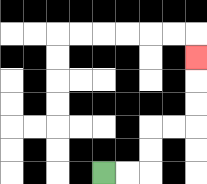{'start': '[4, 7]', 'end': '[8, 2]', 'path_directions': 'R,R,U,U,R,R,U,U,U', 'path_coordinates': '[[4, 7], [5, 7], [6, 7], [6, 6], [6, 5], [7, 5], [8, 5], [8, 4], [8, 3], [8, 2]]'}